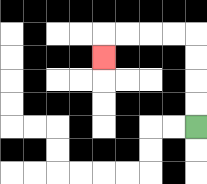{'start': '[8, 5]', 'end': '[4, 2]', 'path_directions': 'U,U,U,U,L,L,L,L,D', 'path_coordinates': '[[8, 5], [8, 4], [8, 3], [8, 2], [8, 1], [7, 1], [6, 1], [5, 1], [4, 1], [4, 2]]'}